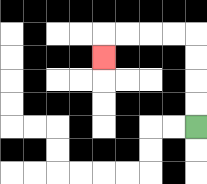{'start': '[8, 5]', 'end': '[4, 2]', 'path_directions': 'U,U,U,U,L,L,L,L,D', 'path_coordinates': '[[8, 5], [8, 4], [8, 3], [8, 2], [8, 1], [7, 1], [6, 1], [5, 1], [4, 1], [4, 2]]'}